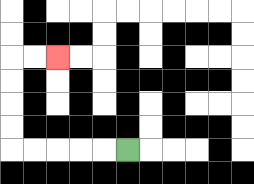{'start': '[5, 6]', 'end': '[2, 2]', 'path_directions': 'L,L,L,L,L,U,U,U,U,R,R', 'path_coordinates': '[[5, 6], [4, 6], [3, 6], [2, 6], [1, 6], [0, 6], [0, 5], [0, 4], [0, 3], [0, 2], [1, 2], [2, 2]]'}